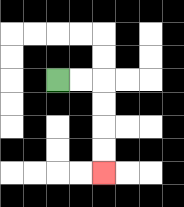{'start': '[2, 3]', 'end': '[4, 7]', 'path_directions': 'R,R,D,D,D,D', 'path_coordinates': '[[2, 3], [3, 3], [4, 3], [4, 4], [4, 5], [4, 6], [4, 7]]'}